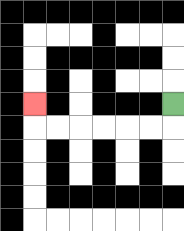{'start': '[7, 4]', 'end': '[1, 4]', 'path_directions': 'D,L,L,L,L,L,L,U', 'path_coordinates': '[[7, 4], [7, 5], [6, 5], [5, 5], [4, 5], [3, 5], [2, 5], [1, 5], [1, 4]]'}